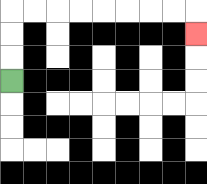{'start': '[0, 3]', 'end': '[8, 1]', 'path_directions': 'U,U,U,R,R,R,R,R,R,R,R,D', 'path_coordinates': '[[0, 3], [0, 2], [0, 1], [0, 0], [1, 0], [2, 0], [3, 0], [4, 0], [5, 0], [6, 0], [7, 0], [8, 0], [8, 1]]'}